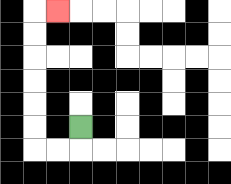{'start': '[3, 5]', 'end': '[2, 0]', 'path_directions': 'D,L,L,U,U,U,U,U,U,R', 'path_coordinates': '[[3, 5], [3, 6], [2, 6], [1, 6], [1, 5], [1, 4], [1, 3], [1, 2], [1, 1], [1, 0], [2, 0]]'}